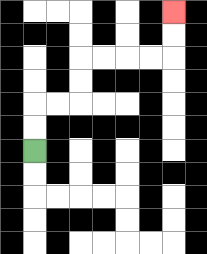{'start': '[1, 6]', 'end': '[7, 0]', 'path_directions': 'U,U,R,R,U,U,R,R,R,R,U,U', 'path_coordinates': '[[1, 6], [1, 5], [1, 4], [2, 4], [3, 4], [3, 3], [3, 2], [4, 2], [5, 2], [6, 2], [7, 2], [7, 1], [7, 0]]'}